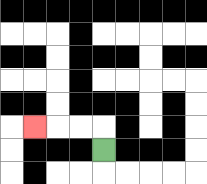{'start': '[4, 6]', 'end': '[1, 5]', 'path_directions': 'U,L,L,L', 'path_coordinates': '[[4, 6], [4, 5], [3, 5], [2, 5], [1, 5]]'}